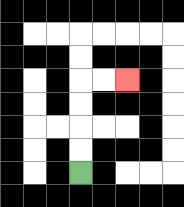{'start': '[3, 7]', 'end': '[5, 3]', 'path_directions': 'U,U,U,U,R,R', 'path_coordinates': '[[3, 7], [3, 6], [3, 5], [3, 4], [3, 3], [4, 3], [5, 3]]'}